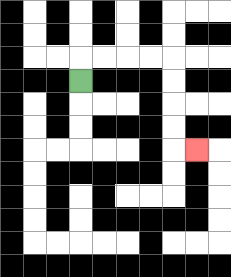{'start': '[3, 3]', 'end': '[8, 6]', 'path_directions': 'U,R,R,R,R,D,D,D,D,R', 'path_coordinates': '[[3, 3], [3, 2], [4, 2], [5, 2], [6, 2], [7, 2], [7, 3], [7, 4], [7, 5], [7, 6], [8, 6]]'}